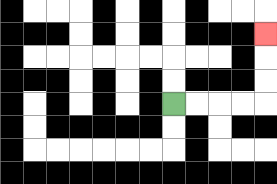{'start': '[7, 4]', 'end': '[11, 1]', 'path_directions': 'R,R,R,R,U,U,U', 'path_coordinates': '[[7, 4], [8, 4], [9, 4], [10, 4], [11, 4], [11, 3], [11, 2], [11, 1]]'}